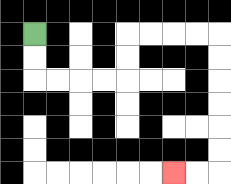{'start': '[1, 1]', 'end': '[7, 7]', 'path_directions': 'D,D,R,R,R,R,U,U,R,R,R,R,D,D,D,D,D,D,L,L', 'path_coordinates': '[[1, 1], [1, 2], [1, 3], [2, 3], [3, 3], [4, 3], [5, 3], [5, 2], [5, 1], [6, 1], [7, 1], [8, 1], [9, 1], [9, 2], [9, 3], [9, 4], [9, 5], [9, 6], [9, 7], [8, 7], [7, 7]]'}